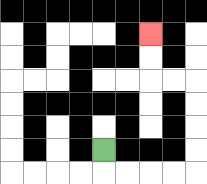{'start': '[4, 6]', 'end': '[6, 1]', 'path_directions': 'D,R,R,R,R,U,U,U,U,L,L,U,U', 'path_coordinates': '[[4, 6], [4, 7], [5, 7], [6, 7], [7, 7], [8, 7], [8, 6], [8, 5], [8, 4], [8, 3], [7, 3], [6, 3], [6, 2], [6, 1]]'}